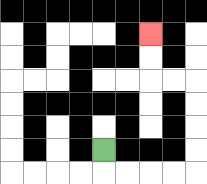{'start': '[4, 6]', 'end': '[6, 1]', 'path_directions': 'D,R,R,R,R,U,U,U,U,L,L,U,U', 'path_coordinates': '[[4, 6], [4, 7], [5, 7], [6, 7], [7, 7], [8, 7], [8, 6], [8, 5], [8, 4], [8, 3], [7, 3], [6, 3], [6, 2], [6, 1]]'}